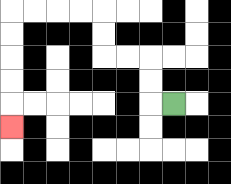{'start': '[7, 4]', 'end': '[0, 5]', 'path_directions': 'L,U,U,L,L,U,U,L,L,L,L,D,D,D,D,D', 'path_coordinates': '[[7, 4], [6, 4], [6, 3], [6, 2], [5, 2], [4, 2], [4, 1], [4, 0], [3, 0], [2, 0], [1, 0], [0, 0], [0, 1], [0, 2], [0, 3], [0, 4], [0, 5]]'}